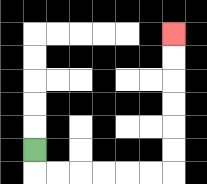{'start': '[1, 6]', 'end': '[7, 1]', 'path_directions': 'D,R,R,R,R,R,R,U,U,U,U,U,U', 'path_coordinates': '[[1, 6], [1, 7], [2, 7], [3, 7], [4, 7], [5, 7], [6, 7], [7, 7], [7, 6], [7, 5], [7, 4], [7, 3], [7, 2], [7, 1]]'}